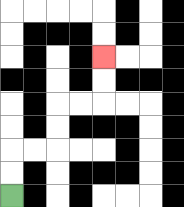{'start': '[0, 8]', 'end': '[4, 2]', 'path_directions': 'U,U,R,R,U,U,R,R,U,U', 'path_coordinates': '[[0, 8], [0, 7], [0, 6], [1, 6], [2, 6], [2, 5], [2, 4], [3, 4], [4, 4], [4, 3], [4, 2]]'}